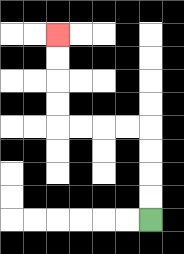{'start': '[6, 9]', 'end': '[2, 1]', 'path_directions': 'U,U,U,U,L,L,L,L,U,U,U,U', 'path_coordinates': '[[6, 9], [6, 8], [6, 7], [6, 6], [6, 5], [5, 5], [4, 5], [3, 5], [2, 5], [2, 4], [2, 3], [2, 2], [2, 1]]'}